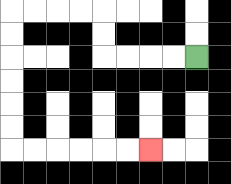{'start': '[8, 2]', 'end': '[6, 6]', 'path_directions': 'L,L,L,L,U,U,L,L,L,L,D,D,D,D,D,D,R,R,R,R,R,R', 'path_coordinates': '[[8, 2], [7, 2], [6, 2], [5, 2], [4, 2], [4, 1], [4, 0], [3, 0], [2, 0], [1, 0], [0, 0], [0, 1], [0, 2], [0, 3], [0, 4], [0, 5], [0, 6], [1, 6], [2, 6], [3, 6], [4, 6], [5, 6], [6, 6]]'}